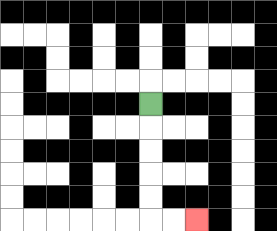{'start': '[6, 4]', 'end': '[8, 9]', 'path_directions': 'D,D,D,D,D,R,R', 'path_coordinates': '[[6, 4], [6, 5], [6, 6], [6, 7], [6, 8], [6, 9], [7, 9], [8, 9]]'}